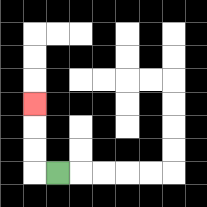{'start': '[2, 7]', 'end': '[1, 4]', 'path_directions': 'L,U,U,U', 'path_coordinates': '[[2, 7], [1, 7], [1, 6], [1, 5], [1, 4]]'}